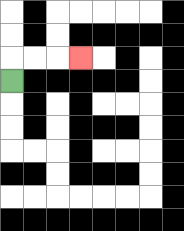{'start': '[0, 3]', 'end': '[3, 2]', 'path_directions': 'U,R,R,R', 'path_coordinates': '[[0, 3], [0, 2], [1, 2], [2, 2], [3, 2]]'}